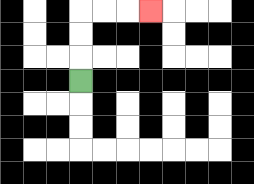{'start': '[3, 3]', 'end': '[6, 0]', 'path_directions': 'U,U,U,R,R,R', 'path_coordinates': '[[3, 3], [3, 2], [3, 1], [3, 0], [4, 0], [5, 0], [6, 0]]'}